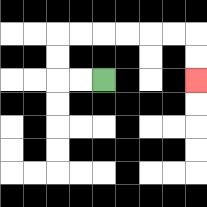{'start': '[4, 3]', 'end': '[8, 3]', 'path_directions': 'L,L,U,U,R,R,R,R,R,R,D,D', 'path_coordinates': '[[4, 3], [3, 3], [2, 3], [2, 2], [2, 1], [3, 1], [4, 1], [5, 1], [6, 1], [7, 1], [8, 1], [8, 2], [8, 3]]'}